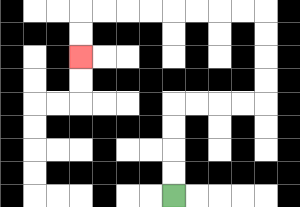{'start': '[7, 8]', 'end': '[3, 2]', 'path_directions': 'U,U,U,U,R,R,R,R,U,U,U,U,L,L,L,L,L,L,L,L,D,D', 'path_coordinates': '[[7, 8], [7, 7], [7, 6], [7, 5], [7, 4], [8, 4], [9, 4], [10, 4], [11, 4], [11, 3], [11, 2], [11, 1], [11, 0], [10, 0], [9, 0], [8, 0], [7, 0], [6, 0], [5, 0], [4, 0], [3, 0], [3, 1], [3, 2]]'}